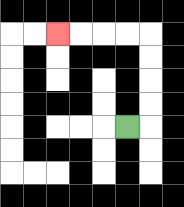{'start': '[5, 5]', 'end': '[2, 1]', 'path_directions': 'R,U,U,U,U,L,L,L,L', 'path_coordinates': '[[5, 5], [6, 5], [6, 4], [6, 3], [6, 2], [6, 1], [5, 1], [4, 1], [3, 1], [2, 1]]'}